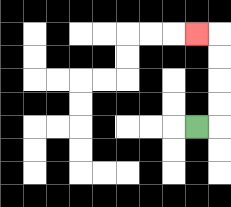{'start': '[8, 5]', 'end': '[8, 1]', 'path_directions': 'R,U,U,U,U,L', 'path_coordinates': '[[8, 5], [9, 5], [9, 4], [9, 3], [9, 2], [9, 1], [8, 1]]'}